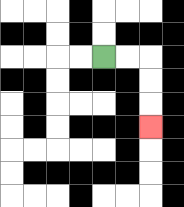{'start': '[4, 2]', 'end': '[6, 5]', 'path_directions': 'R,R,D,D,D', 'path_coordinates': '[[4, 2], [5, 2], [6, 2], [6, 3], [6, 4], [6, 5]]'}